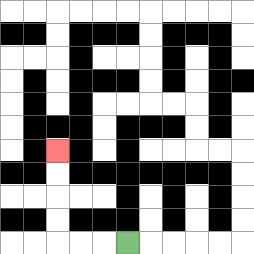{'start': '[5, 10]', 'end': '[2, 6]', 'path_directions': 'L,L,L,U,U,U,U', 'path_coordinates': '[[5, 10], [4, 10], [3, 10], [2, 10], [2, 9], [2, 8], [2, 7], [2, 6]]'}